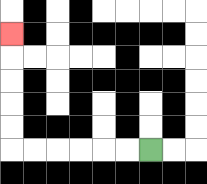{'start': '[6, 6]', 'end': '[0, 1]', 'path_directions': 'L,L,L,L,L,L,U,U,U,U,U', 'path_coordinates': '[[6, 6], [5, 6], [4, 6], [3, 6], [2, 6], [1, 6], [0, 6], [0, 5], [0, 4], [0, 3], [0, 2], [0, 1]]'}